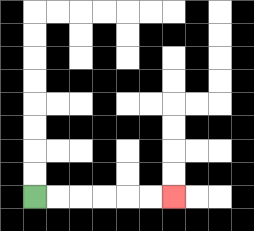{'start': '[1, 8]', 'end': '[7, 8]', 'path_directions': 'R,R,R,R,R,R', 'path_coordinates': '[[1, 8], [2, 8], [3, 8], [4, 8], [5, 8], [6, 8], [7, 8]]'}